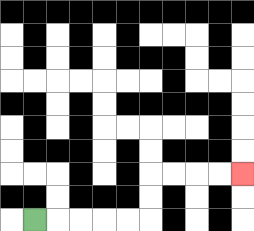{'start': '[1, 9]', 'end': '[10, 7]', 'path_directions': 'R,R,R,R,R,U,U,R,R,R,R', 'path_coordinates': '[[1, 9], [2, 9], [3, 9], [4, 9], [5, 9], [6, 9], [6, 8], [6, 7], [7, 7], [8, 7], [9, 7], [10, 7]]'}